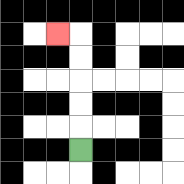{'start': '[3, 6]', 'end': '[2, 1]', 'path_directions': 'U,U,U,U,U,L', 'path_coordinates': '[[3, 6], [3, 5], [3, 4], [3, 3], [3, 2], [3, 1], [2, 1]]'}